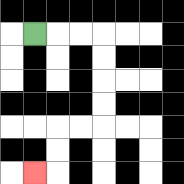{'start': '[1, 1]', 'end': '[1, 7]', 'path_directions': 'R,R,R,D,D,D,D,L,L,D,D,L', 'path_coordinates': '[[1, 1], [2, 1], [3, 1], [4, 1], [4, 2], [4, 3], [4, 4], [4, 5], [3, 5], [2, 5], [2, 6], [2, 7], [1, 7]]'}